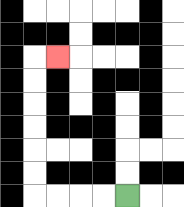{'start': '[5, 8]', 'end': '[2, 2]', 'path_directions': 'L,L,L,L,U,U,U,U,U,U,R', 'path_coordinates': '[[5, 8], [4, 8], [3, 8], [2, 8], [1, 8], [1, 7], [1, 6], [1, 5], [1, 4], [1, 3], [1, 2], [2, 2]]'}